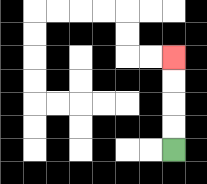{'start': '[7, 6]', 'end': '[7, 2]', 'path_directions': 'U,U,U,U', 'path_coordinates': '[[7, 6], [7, 5], [7, 4], [7, 3], [7, 2]]'}